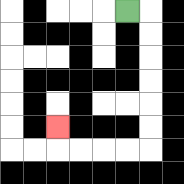{'start': '[5, 0]', 'end': '[2, 5]', 'path_directions': 'R,D,D,D,D,D,D,L,L,L,L,U', 'path_coordinates': '[[5, 0], [6, 0], [6, 1], [6, 2], [6, 3], [6, 4], [6, 5], [6, 6], [5, 6], [4, 6], [3, 6], [2, 6], [2, 5]]'}